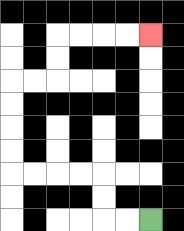{'start': '[6, 9]', 'end': '[6, 1]', 'path_directions': 'L,L,U,U,L,L,L,L,U,U,U,U,R,R,U,U,R,R,R,R', 'path_coordinates': '[[6, 9], [5, 9], [4, 9], [4, 8], [4, 7], [3, 7], [2, 7], [1, 7], [0, 7], [0, 6], [0, 5], [0, 4], [0, 3], [1, 3], [2, 3], [2, 2], [2, 1], [3, 1], [4, 1], [5, 1], [6, 1]]'}